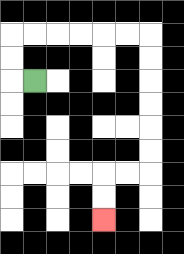{'start': '[1, 3]', 'end': '[4, 9]', 'path_directions': 'L,U,U,R,R,R,R,R,R,D,D,D,D,D,D,L,L,D,D', 'path_coordinates': '[[1, 3], [0, 3], [0, 2], [0, 1], [1, 1], [2, 1], [3, 1], [4, 1], [5, 1], [6, 1], [6, 2], [6, 3], [6, 4], [6, 5], [6, 6], [6, 7], [5, 7], [4, 7], [4, 8], [4, 9]]'}